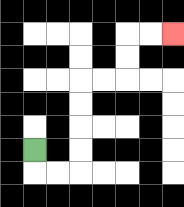{'start': '[1, 6]', 'end': '[7, 1]', 'path_directions': 'D,R,R,U,U,U,U,R,R,U,U,R,R', 'path_coordinates': '[[1, 6], [1, 7], [2, 7], [3, 7], [3, 6], [3, 5], [3, 4], [3, 3], [4, 3], [5, 3], [5, 2], [5, 1], [6, 1], [7, 1]]'}